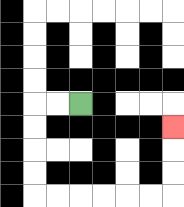{'start': '[3, 4]', 'end': '[7, 5]', 'path_directions': 'L,L,D,D,D,D,R,R,R,R,R,R,U,U,U', 'path_coordinates': '[[3, 4], [2, 4], [1, 4], [1, 5], [1, 6], [1, 7], [1, 8], [2, 8], [3, 8], [4, 8], [5, 8], [6, 8], [7, 8], [7, 7], [7, 6], [7, 5]]'}